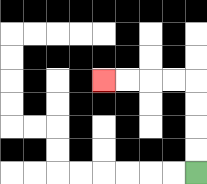{'start': '[8, 7]', 'end': '[4, 3]', 'path_directions': 'U,U,U,U,L,L,L,L', 'path_coordinates': '[[8, 7], [8, 6], [8, 5], [8, 4], [8, 3], [7, 3], [6, 3], [5, 3], [4, 3]]'}